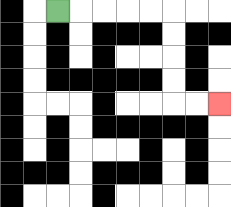{'start': '[2, 0]', 'end': '[9, 4]', 'path_directions': 'R,R,R,R,R,D,D,D,D,R,R', 'path_coordinates': '[[2, 0], [3, 0], [4, 0], [5, 0], [6, 0], [7, 0], [7, 1], [7, 2], [7, 3], [7, 4], [8, 4], [9, 4]]'}